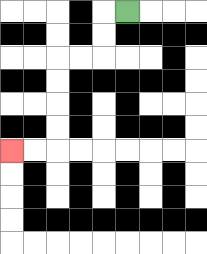{'start': '[5, 0]', 'end': '[0, 6]', 'path_directions': 'L,D,D,L,L,D,D,D,D,L,L', 'path_coordinates': '[[5, 0], [4, 0], [4, 1], [4, 2], [3, 2], [2, 2], [2, 3], [2, 4], [2, 5], [2, 6], [1, 6], [0, 6]]'}